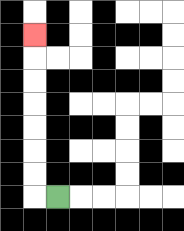{'start': '[2, 8]', 'end': '[1, 1]', 'path_directions': 'L,U,U,U,U,U,U,U', 'path_coordinates': '[[2, 8], [1, 8], [1, 7], [1, 6], [1, 5], [1, 4], [1, 3], [1, 2], [1, 1]]'}